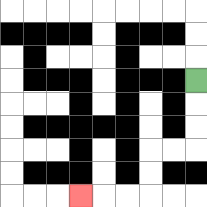{'start': '[8, 3]', 'end': '[3, 8]', 'path_directions': 'D,D,D,L,L,D,D,L,L,L', 'path_coordinates': '[[8, 3], [8, 4], [8, 5], [8, 6], [7, 6], [6, 6], [6, 7], [6, 8], [5, 8], [4, 8], [3, 8]]'}